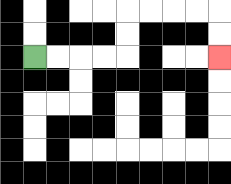{'start': '[1, 2]', 'end': '[9, 2]', 'path_directions': 'R,R,R,R,U,U,R,R,R,R,D,D', 'path_coordinates': '[[1, 2], [2, 2], [3, 2], [4, 2], [5, 2], [5, 1], [5, 0], [6, 0], [7, 0], [8, 0], [9, 0], [9, 1], [9, 2]]'}